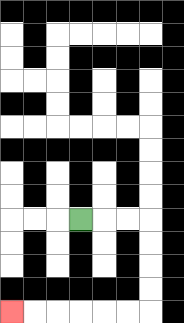{'start': '[3, 9]', 'end': '[0, 13]', 'path_directions': 'R,R,R,D,D,D,D,L,L,L,L,L,L', 'path_coordinates': '[[3, 9], [4, 9], [5, 9], [6, 9], [6, 10], [6, 11], [6, 12], [6, 13], [5, 13], [4, 13], [3, 13], [2, 13], [1, 13], [0, 13]]'}